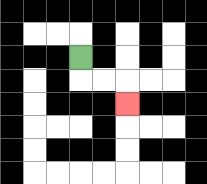{'start': '[3, 2]', 'end': '[5, 4]', 'path_directions': 'D,R,R,D', 'path_coordinates': '[[3, 2], [3, 3], [4, 3], [5, 3], [5, 4]]'}